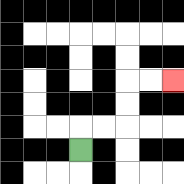{'start': '[3, 6]', 'end': '[7, 3]', 'path_directions': 'U,R,R,U,U,R,R', 'path_coordinates': '[[3, 6], [3, 5], [4, 5], [5, 5], [5, 4], [5, 3], [6, 3], [7, 3]]'}